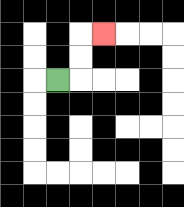{'start': '[2, 3]', 'end': '[4, 1]', 'path_directions': 'R,U,U,R', 'path_coordinates': '[[2, 3], [3, 3], [3, 2], [3, 1], [4, 1]]'}